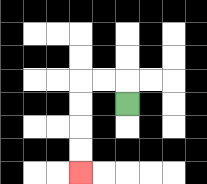{'start': '[5, 4]', 'end': '[3, 7]', 'path_directions': 'U,L,L,D,D,D,D', 'path_coordinates': '[[5, 4], [5, 3], [4, 3], [3, 3], [3, 4], [3, 5], [3, 6], [3, 7]]'}